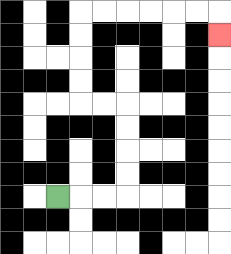{'start': '[2, 8]', 'end': '[9, 1]', 'path_directions': 'R,R,R,U,U,U,U,L,L,U,U,U,U,R,R,R,R,R,R,D', 'path_coordinates': '[[2, 8], [3, 8], [4, 8], [5, 8], [5, 7], [5, 6], [5, 5], [5, 4], [4, 4], [3, 4], [3, 3], [3, 2], [3, 1], [3, 0], [4, 0], [5, 0], [6, 0], [7, 0], [8, 0], [9, 0], [9, 1]]'}